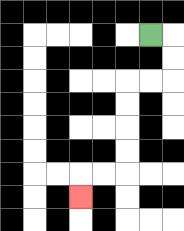{'start': '[6, 1]', 'end': '[3, 8]', 'path_directions': 'R,D,D,L,L,D,D,D,D,L,L,D', 'path_coordinates': '[[6, 1], [7, 1], [7, 2], [7, 3], [6, 3], [5, 3], [5, 4], [5, 5], [5, 6], [5, 7], [4, 7], [3, 7], [3, 8]]'}